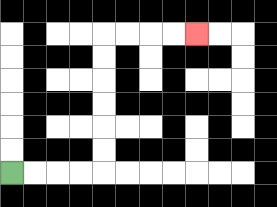{'start': '[0, 7]', 'end': '[8, 1]', 'path_directions': 'R,R,R,R,U,U,U,U,U,U,R,R,R,R', 'path_coordinates': '[[0, 7], [1, 7], [2, 7], [3, 7], [4, 7], [4, 6], [4, 5], [4, 4], [4, 3], [4, 2], [4, 1], [5, 1], [6, 1], [7, 1], [8, 1]]'}